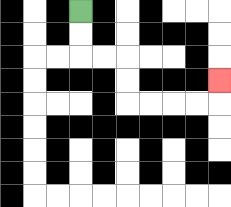{'start': '[3, 0]', 'end': '[9, 3]', 'path_directions': 'D,D,R,R,D,D,R,R,R,R,U', 'path_coordinates': '[[3, 0], [3, 1], [3, 2], [4, 2], [5, 2], [5, 3], [5, 4], [6, 4], [7, 4], [8, 4], [9, 4], [9, 3]]'}